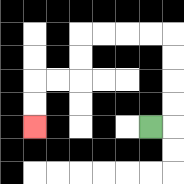{'start': '[6, 5]', 'end': '[1, 5]', 'path_directions': 'R,U,U,U,U,L,L,L,L,D,D,L,L,D,D', 'path_coordinates': '[[6, 5], [7, 5], [7, 4], [7, 3], [7, 2], [7, 1], [6, 1], [5, 1], [4, 1], [3, 1], [3, 2], [3, 3], [2, 3], [1, 3], [1, 4], [1, 5]]'}